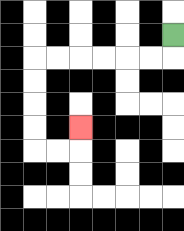{'start': '[7, 1]', 'end': '[3, 5]', 'path_directions': 'D,L,L,L,L,L,L,D,D,D,D,R,R,U', 'path_coordinates': '[[7, 1], [7, 2], [6, 2], [5, 2], [4, 2], [3, 2], [2, 2], [1, 2], [1, 3], [1, 4], [1, 5], [1, 6], [2, 6], [3, 6], [3, 5]]'}